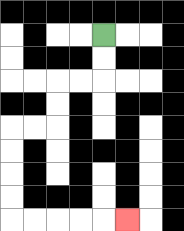{'start': '[4, 1]', 'end': '[5, 9]', 'path_directions': 'D,D,L,L,D,D,L,L,D,D,D,D,R,R,R,R,R', 'path_coordinates': '[[4, 1], [4, 2], [4, 3], [3, 3], [2, 3], [2, 4], [2, 5], [1, 5], [0, 5], [0, 6], [0, 7], [0, 8], [0, 9], [1, 9], [2, 9], [3, 9], [4, 9], [5, 9]]'}